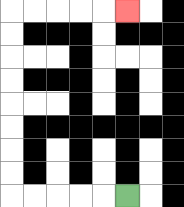{'start': '[5, 8]', 'end': '[5, 0]', 'path_directions': 'L,L,L,L,L,U,U,U,U,U,U,U,U,R,R,R,R,R', 'path_coordinates': '[[5, 8], [4, 8], [3, 8], [2, 8], [1, 8], [0, 8], [0, 7], [0, 6], [0, 5], [0, 4], [0, 3], [0, 2], [0, 1], [0, 0], [1, 0], [2, 0], [3, 0], [4, 0], [5, 0]]'}